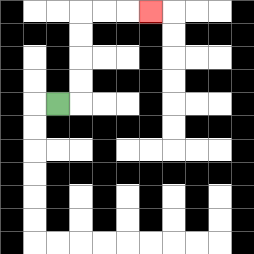{'start': '[2, 4]', 'end': '[6, 0]', 'path_directions': 'R,U,U,U,U,R,R,R', 'path_coordinates': '[[2, 4], [3, 4], [3, 3], [3, 2], [3, 1], [3, 0], [4, 0], [5, 0], [6, 0]]'}